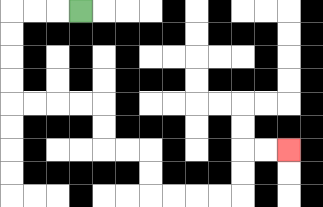{'start': '[3, 0]', 'end': '[12, 6]', 'path_directions': 'L,L,L,D,D,D,D,R,R,R,R,D,D,R,R,D,D,R,R,R,R,U,U,R,R', 'path_coordinates': '[[3, 0], [2, 0], [1, 0], [0, 0], [0, 1], [0, 2], [0, 3], [0, 4], [1, 4], [2, 4], [3, 4], [4, 4], [4, 5], [4, 6], [5, 6], [6, 6], [6, 7], [6, 8], [7, 8], [8, 8], [9, 8], [10, 8], [10, 7], [10, 6], [11, 6], [12, 6]]'}